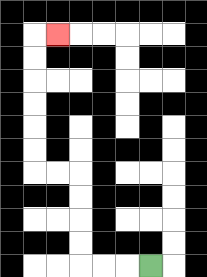{'start': '[6, 11]', 'end': '[2, 1]', 'path_directions': 'L,L,L,U,U,U,U,L,L,U,U,U,U,U,U,R', 'path_coordinates': '[[6, 11], [5, 11], [4, 11], [3, 11], [3, 10], [3, 9], [3, 8], [3, 7], [2, 7], [1, 7], [1, 6], [1, 5], [1, 4], [1, 3], [1, 2], [1, 1], [2, 1]]'}